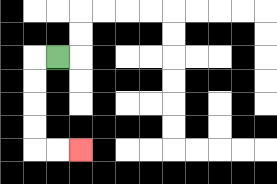{'start': '[2, 2]', 'end': '[3, 6]', 'path_directions': 'L,D,D,D,D,R,R', 'path_coordinates': '[[2, 2], [1, 2], [1, 3], [1, 4], [1, 5], [1, 6], [2, 6], [3, 6]]'}